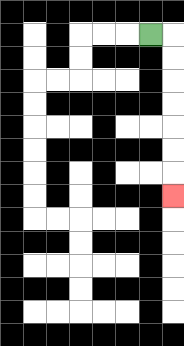{'start': '[6, 1]', 'end': '[7, 8]', 'path_directions': 'R,D,D,D,D,D,D,D', 'path_coordinates': '[[6, 1], [7, 1], [7, 2], [7, 3], [7, 4], [7, 5], [7, 6], [7, 7], [7, 8]]'}